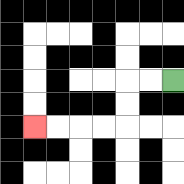{'start': '[7, 3]', 'end': '[1, 5]', 'path_directions': 'L,L,D,D,L,L,L,L', 'path_coordinates': '[[7, 3], [6, 3], [5, 3], [5, 4], [5, 5], [4, 5], [3, 5], [2, 5], [1, 5]]'}